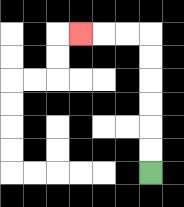{'start': '[6, 7]', 'end': '[3, 1]', 'path_directions': 'U,U,U,U,U,U,L,L,L', 'path_coordinates': '[[6, 7], [6, 6], [6, 5], [6, 4], [6, 3], [6, 2], [6, 1], [5, 1], [4, 1], [3, 1]]'}